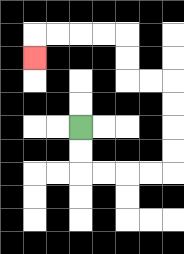{'start': '[3, 5]', 'end': '[1, 2]', 'path_directions': 'D,D,R,R,R,R,U,U,U,U,L,L,U,U,L,L,L,L,D', 'path_coordinates': '[[3, 5], [3, 6], [3, 7], [4, 7], [5, 7], [6, 7], [7, 7], [7, 6], [7, 5], [7, 4], [7, 3], [6, 3], [5, 3], [5, 2], [5, 1], [4, 1], [3, 1], [2, 1], [1, 1], [1, 2]]'}